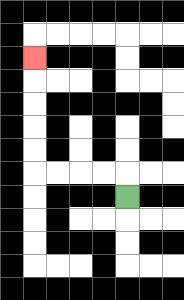{'start': '[5, 8]', 'end': '[1, 2]', 'path_directions': 'U,L,L,L,L,U,U,U,U,U', 'path_coordinates': '[[5, 8], [5, 7], [4, 7], [3, 7], [2, 7], [1, 7], [1, 6], [1, 5], [1, 4], [1, 3], [1, 2]]'}